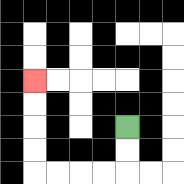{'start': '[5, 5]', 'end': '[1, 3]', 'path_directions': 'D,D,L,L,L,L,U,U,U,U', 'path_coordinates': '[[5, 5], [5, 6], [5, 7], [4, 7], [3, 7], [2, 7], [1, 7], [1, 6], [1, 5], [1, 4], [1, 3]]'}